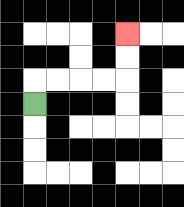{'start': '[1, 4]', 'end': '[5, 1]', 'path_directions': 'U,R,R,R,R,U,U', 'path_coordinates': '[[1, 4], [1, 3], [2, 3], [3, 3], [4, 3], [5, 3], [5, 2], [5, 1]]'}